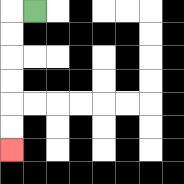{'start': '[1, 0]', 'end': '[0, 6]', 'path_directions': 'L,D,D,D,D,D,D', 'path_coordinates': '[[1, 0], [0, 0], [0, 1], [0, 2], [0, 3], [0, 4], [0, 5], [0, 6]]'}